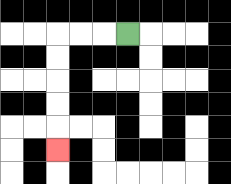{'start': '[5, 1]', 'end': '[2, 6]', 'path_directions': 'L,L,L,D,D,D,D,D', 'path_coordinates': '[[5, 1], [4, 1], [3, 1], [2, 1], [2, 2], [2, 3], [2, 4], [2, 5], [2, 6]]'}